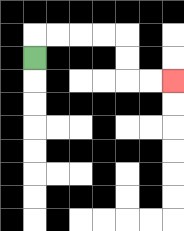{'start': '[1, 2]', 'end': '[7, 3]', 'path_directions': 'U,R,R,R,R,D,D,R,R', 'path_coordinates': '[[1, 2], [1, 1], [2, 1], [3, 1], [4, 1], [5, 1], [5, 2], [5, 3], [6, 3], [7, 3]]'}